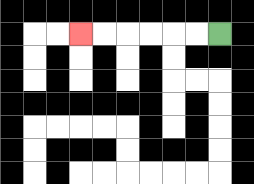{'start': '[9, 1]', 'end': '[3, 1]', 'path_directions': 'L,L,L,L,L,L', 'path_coordinates': '[[9, 1], [8, 1], [7, 1], [6, 1], [5, 1], [4, 1], [3, 1]]'}